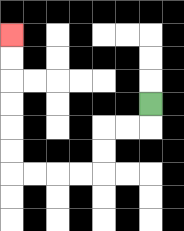{'start': '[6, 4]', 'end': '[0, 1]', 'path_directions': 'D,L,L,D,D,L,L,L,L,U,U,U,U,U,U', 'path_coordinates': '[[6, 4], [6, 5], [5, 5], [4, 5], [4, 6], [4, 7], [3, 7], [2, 7], [1, 7], [0, 7], [0, 6], [0, 5], [0, 4], [0, 3], [0, 2], [0, 1]]'}